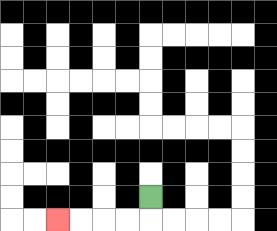{'start': '[6, 8]', 'end': '[2, 9]', 'path_directions': 'D,L,L,L,L', 'path_coordinates': '[[6, 8], [6, 9], [5, 9], [4, 9], [3, 9], [2, 9]]'}